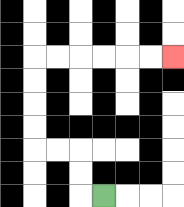{'start': '[4, 8]', 'end': '[7, 2]', 'path_directions': 'L,U,U,L,L,U,U,U,U,R,R,R,R,R,R', 'path_coordinates': '[[4, 8], [3, 8], [3, 7], [3, 6], [2, 6], [1, 6], [1, 5], [1, 4], [1, 3], [1, 2], [2, 2], [3, 2], [4, 2], [5, 2], [6, 2], [7, 2]]'}